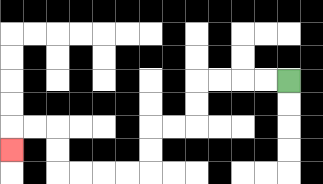{'start': '[12, 3]', 'end': '[0, 6]', 'path_directions': 'L,L,L,L,D,D,L,L,D,D,L,L,L,L,U,U,L,L,D', 'path_coordinates': '[[12, 3], [11, 3], [10, 3], [9, 3], [8, 3], [8, 4], [8, 5], [7, 5], [6, 5], [6, 6], [6, 7], [5, 7], [4, 7], [3, 7], [2, 7], [2, 6], [2, 5], [1, 5], [0, 5], [0, 6]]'}